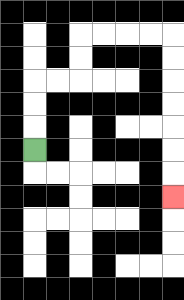{'start': '[1, 6]', 'end': '[7, 8]', 'path_directions': 'U,U,U,R,R,U,U,R,R,R,R,D,D,D,D,D,D,D', 'path_coordinates': '[[1, 6], [1, 5], [1, 4], [1, 3], [2, 3], [3, 3], [3, 2], [3, 1], [4, 1], [5, 1], [6, 1], [7, 1], [7, 2], [7, 3], [7, 4], [7, 5], [7, 6], [7, 7], [7, 8]]'}